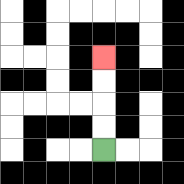{'start': '[4, 6]', 'end': '[4, 2]', 'path_directions': 'U,U,U,U', 'path_coordinates': '[[4, 6], [4, 5], [4, 4], [4, 3], [4, 2]]'}